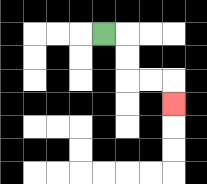{'start': '[4, 1]', 'end': '[7, 4]', 'path_directions': 'R,D,D,R,R,D', 'path_coordinates': '[[4, 1], [5, 1], [5, 2], [5, 3], [6, 3], [7, 3], [7, 4]]'}